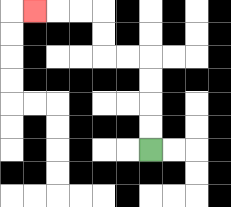{'start': '[6, 6]', 'end': '[1, 0]', 'path_directions': 'U,U,U,U,L,L,U,U,L,L,L', 'path_coordinates': '[[6, 6], [6, 5], [6, 4], [6, 3], [6, 2], [5, 2], [4, 2], [4, 1], [4, 0], [3, 0], [2, 0], [1, 0]]'}